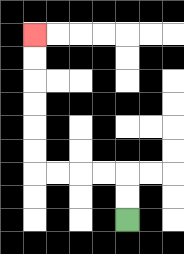{'start': '[5, 9]', 'end': '[1, 1]', 'path_directions': 'U,U,L,L,L,L,U,U,U,U,U,U', 'path_coordinates': '[[5, 9], [5, 8], [5, 7], [4, 7], [3, 7], [2, 7], [1, 7], [1, 6], [1, 5], [1, 4], [1, 3], [1, 2], [1, 1]]'}